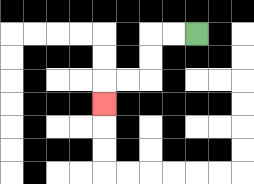{'start': '[8, 1]', 'end': '[4, 4]', 'path_directions': 'L,L,D,D,L,L,D', 'path_coordinates': '[[8, 1], [7, 1], [6, 1], [6, 2], [6, 3], [5, 3], [4, 3], [4, 4]]'}